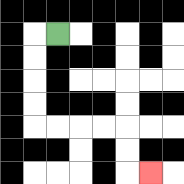{'start': '[2, 1]', 'end': '[6, 7]', 'path_directions': 'L,D,D,D,D,R,R,R,R,D,D,R', 'path_coordinates': '[[2, 1], [1, 1], [1, 2], [1, 3], [1, 4], [1, 5], [2, 5], [3, 5], [4, 5], [5, 5], [5, 6], [5, 7], [6, 7]]'}